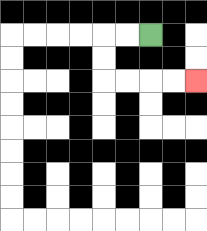{'start': '[6, 1]', 'end': '[8, 3]', 'path_directions': 'L,L,D,D,R,R,R,R', 'path_coordinates': '[[6, 1], [5, 1], [4, 1], [4, 2], [4, 3], [5, 3], [6, 3], [7, 3], [8, 3]]'}